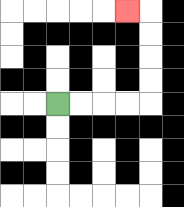{'start': '[2, 4]', 'end': '[5, 0]', 'path_directions': 'R,R,R,R,U,U,U,U,L', 'path_coordinates': '[[2, 4], [3, 4], [4, 4], [5, 4], [6, 4], [6, 3], [6, 2], [6, 1], [6, 0], [5, 0]]'}